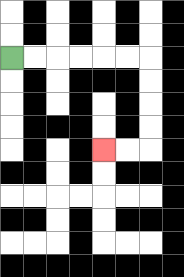{'start': '[0, 2]', 'end': '[4, 6]', 'path_directions': 'R,R,R,R,R,R,D,D,D,D,L,L', 'path_coordinates': '[[0, 2], [1, 2], [2, 2], [3, 2], [4, 2], [5, 2], [6, 2], [6, 3], [6, 4], [6, 5], [6, 6], [5, 6], [4, 6]]'}